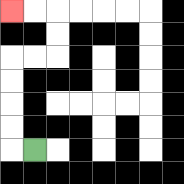{'start': '[1, 6]', 'end': '[0, 0]', 'path_directions': 'L,U,U,U,U,R,R,U,U,L,L', 'path_coordinates': '[[1, 6], [0, 6], [0, 5], [0, 4], [0, 3], [0, 2], [1, 2], [2, 2], [2, 1], [2, 0], [1, 0], [0, 0]]'}